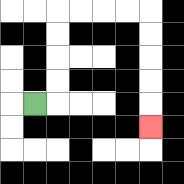{'start': '[1, 4]', 'end': '[6, 5]', 'path_directions': 'R,U,U,U,U,R,R,R,R,D,D,D,D,D', 'path_coordinates': '[[1, 4], [2, 4], [2, 3], [2, 2], [2, 1], [2, 0], [3, 0], [4, 0], [5, 0], [6, 0], [6, 1], [6, 2], [6, 3], [6, 4], [6, 5]]'}